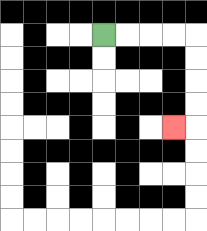{'start': '[4, 1]', 'end': '[7, 5]', 'path_directions': 'R,R,R,R,D,D,D,D,L', 'path_coordinates': '[[4, 1], [5, 1], [6, 1], [7, 1], [8, 1], [8, 2], [8, 3], [8, 4], [8, 5], [7, 5]]'}